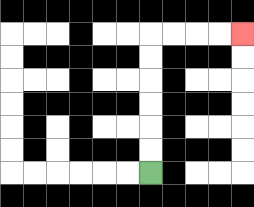{'start': '[6, 7]', 'end': '[10, 1]', 'path_directions': 'U,U,U,U,U,U,R,R,R,R', 'path_coordinates': '[[6, 7], [6, 6], [6, 5], [6, 4], [6, 3], [6, 2], [6, 1], [7, 1], [8, 1], [9, 1], [10, 1]]'}